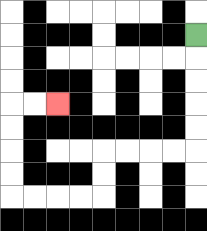{'start': '[8, 1]', 'end': '[2, 4]', 'path_directions': 'D,D,D,D,D,L,L,L,L,D,D,L,L,L,L,U,U,U,U,R,R', 'path_coordinates': '[[8, 1], [8, 2], [8, 3], [8, 4], [8, 5], [8, 6], [7, 6], [6, 6], [5, 6], [4, 6], [4, 7], [4, 8], [3, 8], [2, 8], [1, 8], [0, 8], [0, 7], [0, 6], [0, 5], [0, 4], [1, 4], [2, 4]]'}